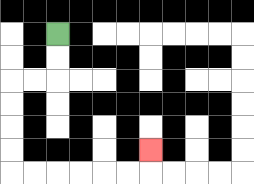{'start': '[2, 1]', 'end': '[6, 6]', 'path_directions': 'D,D,L,L,D,D,D,D,R,R,R,R,R,R,U', 'path_coordinates': '[[2, 1], [2, 2], [2, 3], [1, 3], [0, 3], [0, 4], [0, 5], [0, 6], [0, 7], [1, 7], [2, 7], [3, 7], [4, 7], [5, 7], [6, 7], [6, 6]]'}